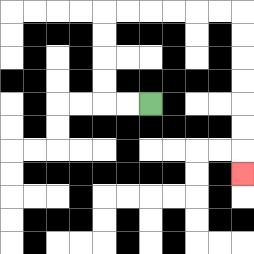{'start': '[6, 4]', 'end': '[10, 7]', 'path_directions': 'L,L,U,U,U,U,R,R,R,R,R,R,D,D,D,D,D,D,D', 'path_coordinates': '[[6, 4], [5, 4], [4, 4], [4, 3], [4, 2], [4, 1], [4, 0], [5, 0], [6, 0], [7, 0], [8, 0], [9, 0], [10, 0], [10, 1], [10, 2], [10, 3], [10, 4], [10, 5], [10, 6], [10, 7]]'}